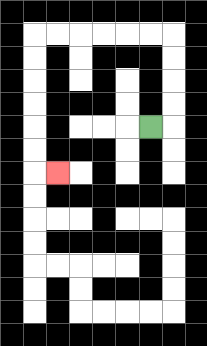{'start': '[6, 5]', 'end': '[2, 7]', 'path_directions': 'R,U,U,U,U,L,L,L,L,L,L,D,D,D,D,D,D,R', 'path_coordinates': '[[6, 5], [7, 5], [7, 4], [7, 3], [7, 2], [7, 1], [6, 1], [5, 1], [4, 1], [3, 1], [2, 1], [1, 1], [1, 2], [1, 3], [1, 4], [1, 5], [1, 6], [1, 7], [2, 7]]'}